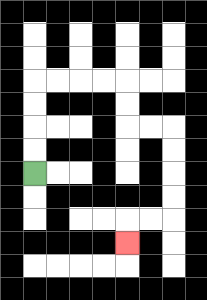{'start': '[1, 7]', 'end': '[5, 10]', 'path_directions': 'U,U,U,U,R,R,R,R,D,D,R,R,D,D,D,D,L,L,D', 'path_coordinates': '[[1, 7], [1, 6], [1, 5], [1, 4], [1, 3], [2, 3], [3, 3], [4, 3], [5, 3], [5, 4], [5, 5], [6, 5], [7, 5], [7, 6], [7, 7], [7, 8], [7, 9], [6, 9], [5, 9], [5, 10]]'}